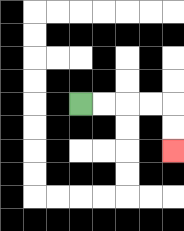{'start': '[3, 4]', 'end': '[7, 6]', 'path_directions': 'R,R,R,R,D,D', 'path_coordinates': '[[3, 4], [4, 4], [5, 4], [6, 4], [7, 4], [7, 5], [7, 6]]'}